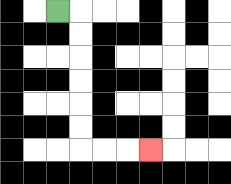{'start': '[2, 0]', 'end': '[6, 6]', 'path_directions': 'R,D,D,D,D,D,D,R,R,R', 'path_coordinates': '[[2, 0], [3, 0], [3, 1], [3, 2], [3, 3], [3, 4], [3, 5], [3, 6], [4, 6], [5, 6], [6, 6]]'}